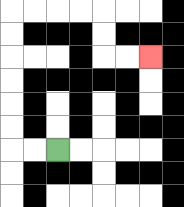{'start': '[2, 6]', 'end': '[6, 2]', 'path_directions': 'L,L,U,U,U,U,U,U,R,R,R,R,D,D,R,R', 'path_coordinates': '[[2, 6], [1, 6], [0, 6], [0, 5], [0, 4], [0, 3], [0, 2], [0, 1], [0, 0], [1, 0], [2, 0], [3, 0], [4, 0], [4, 1], [4, 2], [5, 2], [6, 2]]'}